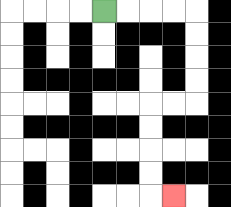{'start': '[4, 0]', 'end': '[7, 8]', 'path_directions': 'R,R,R,R,D,D,D,D,L,L,D,D,D,D,R', 'path_coordinates': '[[4, 0], [5, 0], [6, 0], [7, 0], [8, 0], [8, 1], [8, 2], [8, 3], [8, 4], [7, 4], [6, 4], [6, 5], [6, 6], [6, 7], [6, 8], [7, 8]]'}